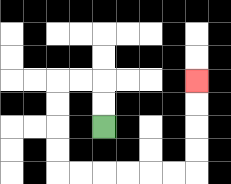{'start': '[4, 5]', 'end': '[8, 3]', 'path_directions': 'U,U,L,L,D,D,D,D,R,R,R,R,R,R,U,U,U,U', 'path_coordinates': '[[4, 5], [4, 4], [4, 3], [3, 3], [2, 3], [2, 4], [2, 5], [2, 6], [2, 7], [3, 7], [4, 7], [5, 7], [6, 7], [7, 7], [8, 7], [8, 6], [8, 5], [8, 4], [8, 3]]'}